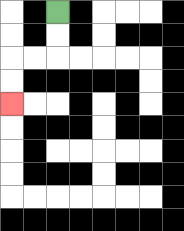{'start': '[2, 0]', 'end': '[0, 4]', 'path_directions': 'D,D,L,L,D,D', 'path_coordinates': '[[2, 0], [2, 1], [2, 2], [1, 2], [0, 2], [0, 3], [0, 4]]'}